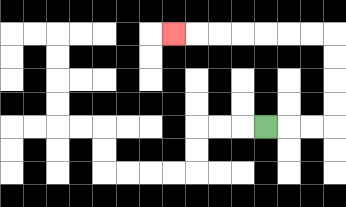{'start': '[11, 5]', 'end': '[7, 1]', 'path_directions': 'R,R,R,U,U,U,U,L,L,L,L,L,L,L', 'path_coordinates': '[[11, 5], [12, 5], [13, 5], [14, 5], [14, 4], [14, 3], [14, 2], [14, 1], [13, 1], [12, 1], [11, 1], [10, 1], [9, 1], [8, 1], [7, 1]]'}